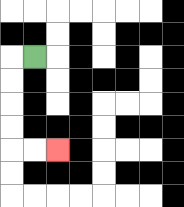{'start': '[1, 2]', 'end': '[2, 6]', 'path_directions': 'L,D,D,D,D,R,R', 'path_coordinates': '[[1, 2], [0, 2], [0, 3], [0, 4], [0, 5], [0, 6], [1, 6], [2, 6]]'}